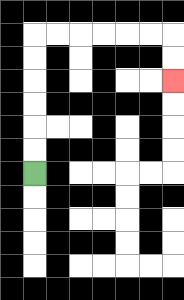{'start': '[1, 7]', 'end': '[7, 3]', 'path_directions': 'U,U,U,U,U,U,R,R,R,R,R,R,D,D', 'path_coordinates': '[[1, 7], [1, 6], [1, 5], [1, 4], [1, 3], [1, 2], [1, 1], [2, 1], [3, 1], [4, 1], [5, 1], [6, 1], [7, 1], [7, 2], [7, 3]]'}